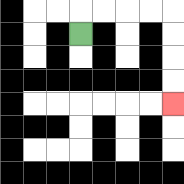{'start': '[3, 1]', 'end': '[7, 4]', 'path_directions': 'U,R,R,R,R,D,D,D,D', 'path_coordinates': '[[3, 1], [3, 0], [4, 0], [5, 0], [6, 0], [7, 0], [7, 1], [7, 2], [7, 3], [7, 4]]'}